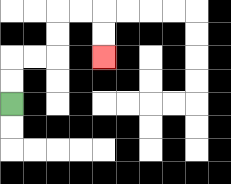{'start': '[0, 4]', 'end': '[4, 2]', 'path_directions': 'U,U,R,R,U,U,R,R,D,D', 'path_coordinates': '[[0, 4], [0, 3], [0, 2], [1, 2], [2, 2], [2, 1], [2, 0], [3, 0], [4, 0], [4, 1], [4, 2]]'}